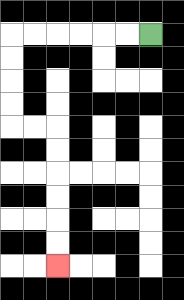{'start': '[6, 1]', 'end': '[2, 11]', 'path_directions': 'L,L,L,L,L,L,D,D,D,D,R,R,D,D,D,D,D,D', 'path_coordinates': '[[6, 1], [5, 1], [4, 1], [3, 1], [2, 1], [1, 1], [0, 1], [0, 2], [0, 3], [0, 4], [0, 5], [1, 5], [2, 5], [2, 6], [2, 7], [2, 8], [2, 9], [2, 10], [2, 11]]'}